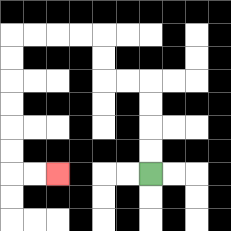{'start': '[6, 7]', 'end': '[2, 7]', 'path_directions': 'U,U,U,U,L,L,U,U,L,L,L,L,D,D,D,D,D,D,R,R', 'path_coordinates': '[[6, 7], [6, 6], [6, 5], [6, 4], [6, 3], [5, 3], [4, 3], [4, 2], [4, 1], [3, 1], [2, 1], [1, 1], [0, 1], [0, 2], [0, 3], [0, 4], [0, 5], [0, 6], [0, 7], [1, 7], [2, 7]]'}